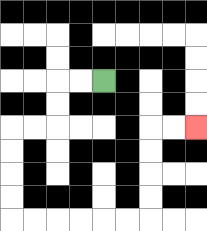{'start': '[4, 3]', 'end': '[8, 5]', 'path_directions': 'L,L,D,D,L,L,D,D,D,D,R,R,R,R,R,R,U,U,U,U,R,R', 'path_coordinates': '[[4, 3], [3, 3], [2, 3], [2, 4], [2, 5], [1, 5], [0, 5], [0, 6], [0, 7], [0, 8], [0, 9], [1, 9], [2, 9], [3, 9], [4, 9], [5, 9], [6, 9], [6, 8], [6, 7], [6, 6], [6, 5], [7, 5], [8, 5]]'}